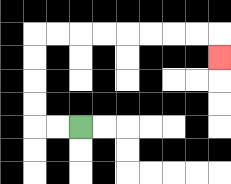{'start': '[3, 5]', 'end': '[9, 2]', 'path_directions': 'L,L,U,U,U,U,R,R,R,R,R,R,R,R,D', 'path_coordinates': '[[3, 5], [2, 5], [1, 5], [1, 4], [1, 3], [1, 2], [1, 1], [2, 1], [3, 1], [4, 1], [5, 1], [6, 1], [7, 1], [8, 1], [9, 1], [9, 2]]'}